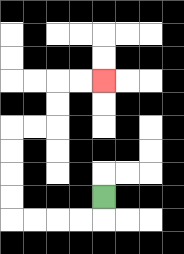{'start': '[4, 8]', 'end': '[4, 3]', 'path_directions': 'D,L,L,L,L,U,U,U,U,R,R,U,U,R,R', 'path_coordinates': '[[4, 8], [4, 9], [3, 9], [2, 9], [1, 9], [0, 9], [0, 8], [0, 7], [0, 6], [0, 5], [1, 5], [2, 5], [2, 4], [2, 3], [3, 3], [4, 3]]'}